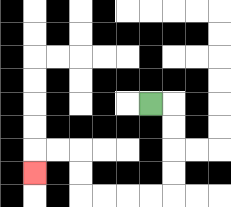{'start': '[6, 4]', 'end': '[1, 7]', 'path_directions': 'R,D,D,D,D,L,L,L,L,U,U,L,L,D', 'path_coordinates': '[[6, 4], [7, 4], [7, 5], [7, 6], [7, 7], [7, 8], [6, 8], [5, 8], [4, 8], [3, 8], [3, 7], [3, 6], [2, 6], [1, 6], [1, 7]]'}